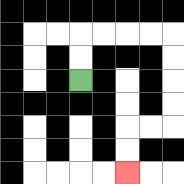{'start': '[3, 3]', 'end': '[5, 7]', 'path_directions': 'U,U,R,R,R,R,D,D,D,D,L,L,D,D', 'path_coordinates': '[[3, 3], [3, 2], [3, 1], [4, 1], [5, 1], [6, 1], [7, 1], [7, 2], [7, 3], [7, 4], [7, 5], [6, 5], [5, 5], [5, 6], [5, 7]]'}